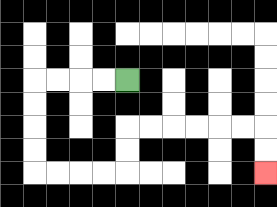{'start': '[5, 3]', 'end': '[11, 7]', 'path_directions': 'L,L,L,L,D,D,D,D,R,R,R,R,U,U,R,R,R,R,R,R,D,D', 'path_coordinates': '[[5, 3], [4, 3], [3, 3], [2, 3], [1, 3], [1, 4], [1, 5], [1, 6], [1, 7], [2, 7], [3, 7], [4, 7], [5, 7], [5, 6], [5, 5], [6, 5], [7, 5], [8, 5], [9, 5], [10, 5], [11, 5], [11, 6], [11, 7]]'}